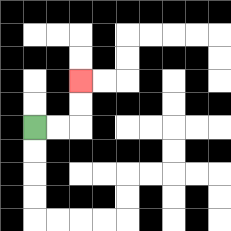{'start': '[1, 5]', 'end': '[3, 3]', 'path_directions': 'R,R,U,U', 'path_coordinates': '[[1, 5], [2, 5], [3, 5], [3, 4], [3, 3]]'}